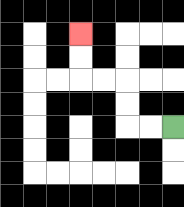{'start': '[7, 5]', 'end': '[3, 1]', 'path_directions': 'L,L,U,U,L,L,U,U', 'path_coordinates': '[[7, 5], [6, 5], [5, 5], [5, 4], [5, 3], [4, 3], [3, 3], [3, 2], [3, 1]]'}